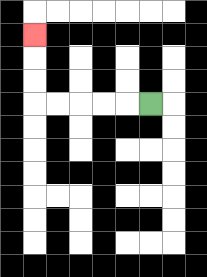{'start': '[6, 4]', 'end': '[1, 1]', 'path_directions': 'L,L,L,L,L,U,U,U', 'path_coordinates': '[[6, 4], [5, 4], [4, 4], [3, 4], [2, 4], [1, 4], [1, 3], [1, 2], [1, 1]]'}